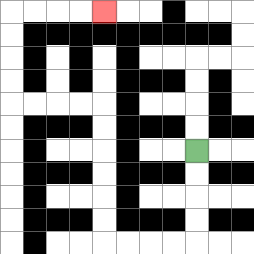{'start': '[8, 6]', 'end': '[4, 0]', 'path_directions': 'D,D,D,D,L,L,L,L,U,U,U,U,U,U,L,L,L,L,U,U,U,U,R,R,R,R', 'path_coordinates': '[[8, 6], [8, 7], [8, 8], [8, 9], [8, 10], [7, 10], [6, 10], [5, 10], [4, 10], [4, 9], [4, 8], [4, 7], [4, 6], [4, 5], [4, 4], [3, 4], [2, 4], [1, 4], [0, 4], [0, 3], [0, 2], [0, 1], [0, 0], [1, 0], [2, 0], [3, 0], [4, 0]]'}